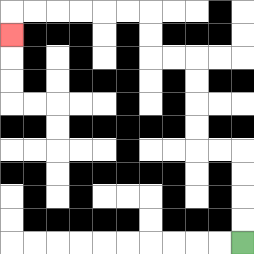{'start': '[10, 10]', 'end': '[0, 1]', 'path_directions': 'U,U,U,U,L,L,U,U,U,U,L,L,U,U,L,L,L,L,L,L,D', 'path_coordinates': '[[10, 10], [10, 9], [10, 8], [10, 7], [10, 6], [9, 6], [8, 6], [8, 5], [8, 4], [8, 3], [8, 2], [7, 2], [6, 2], [6, 1], [6, 0], [5, 0], [4, 0], [3, 0], [2, 0], [1, 0], [0, 0], [0, 1]]'}